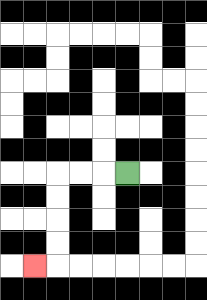{'start': '[5, 7]', 'end': '[1, 11]', 'path_directions': 'L,L,L,D,D,D,D,L', 'path_coordinates': '[[5, 7], [4, 7], [3, 7], [2, 7], [2, 8], [2, 9], [2, 10], [2, 11], [1, 11]]'}